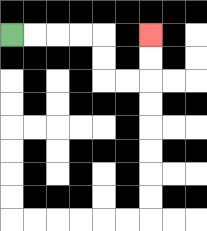{'start': '[0, 1]', 'end': '[6, 1]', 'path_directions': 'R,R,R,R,D,D,R,R,U,U', 'path_coordinates': '[[0, 1], [1, 1], [2, 1], [3, 1], [4, 1], [4, 2], [4, 3], [5, 3], [6, 3], [6, 2], [6, 1]]'}